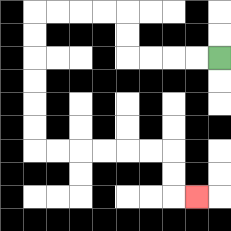{'start': '[9, 2]', 'end': '[8, 8]', 'path_directions': 'L,L,L,L,U,U,L,L,L,L,D,D,D,D,D,D,R,R,R,R,R,R,D,D,R', 'path_coordinates': '[[9, 2], [8, 2], [7, 2], [6, 2], [5, 2], [5, 1], [5, 0], [4, 0], [3, 0], [2, 0], [1, 0], [1, 1], [1, 2], [1, 3], [1, 4], [1, 5], [1, 6], [2, 6], [3, 6], [4, 6], [5, 6], [6, 6], [7, 6], [7, 7], [7, 8], [8, 8]]'}